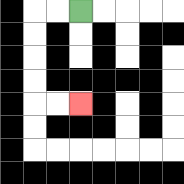{'start': '[3, 0]', 'end': '[3, 4]', 'path_directions': 'L,L,D,D,D,D,R,R', 'path_coordinates': '[[3, 0], [2, 0], [1, 0], [1, 1], [1, 2], [1, 3], [1, 4], [2, 4], [3, 4]]'}